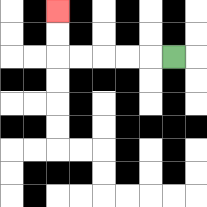{'start': '[7, 2]', 'end': '[2, 0]', 'path_directions': 'L,L,L,L,L,U,U', 'path_coordinates': '[[7, 2], [6, 2], [5, 2], [4, 2], [3, 2], [2, 2], [2, 1], [2, 0]]'}